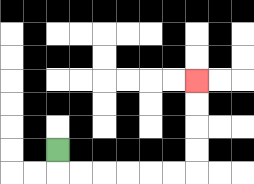{'start': '[2, 6]', 'end': '[8, 3]', 'path_directions': 'D,R,R,R,R,R,R,U,U,U,U', 'path_coordinates': '[[2, 6], [2, 7], [3, 7], [4, 7], [5, 7], [6, 7], [7, 7], [8, 7], [8, 6], [8, 5], [8, 4], [8, 3]]'}